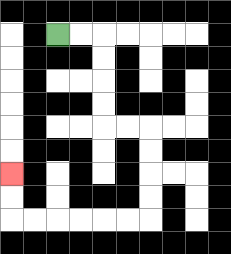{'start': '[2, 1]', 'end': '[0, 7]', 'path_directions': 'R,R,D,D,D,D,R,R,D,D,D,D,L,L,L,L,L,L,U,U', 'path_coordinates': '[[2, 1], [3, 1], [4, 1], [4, 2], [4, 3], [4, 4], [4, 5], [5, 5], [6, 5], [6, 6], [6, 7], [6, 8], [6, 9], [5, 9], [4, 9], [3, 9], [2, 9], [1, 9], [0, 9], [0, 8], [0, 7]]'}